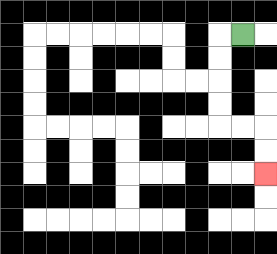{'start': '[10, 1]', 'end': '[11, 7]', 'path_directions': 'L,D,D,D,D,R,R,D,D', 'path_coordinates': '[[10, 1], [9, 1], [9, 2], [9, 3], [9, 4], [9, 5], [10, 5], [11, 5], [11, 6], [11, 7]]'}